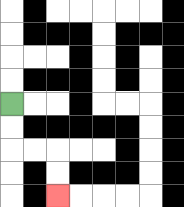{'start': '[0, 4]', 'end': '[2, 8]', 'path_directions': 'D,D,R,R,D,D', 'path_coordinates': '[[0, 4], [0, 5], [0, 6], [1, 6], [2, 6], [2, 7], [2, 8]]'}